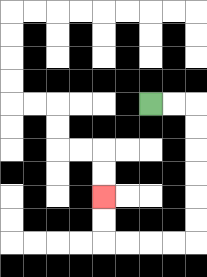{'start': '[6, 4]', 'end': '[4, 8]', 'path_directions': 'R,R,D,D,D,D,D,D,L,L,L,L,U,U', 'path_coordinates': '[[6, 4], [7, 4], [8, 4], [8, 5], [8, 6], [8, 7], [8, 8], [8, 9], [8, 10], [7, 10], [6, 10], [5, 10], [4, 10], [4, 9], [4, 8]]'}